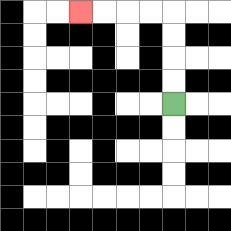{'start': '[7, 4]', 'end': '[3, 0]', 'path_directions': 'U,U,U,U,L,L,L,L', 'path_coordinates': '[[7, 4], [7, 3], [7, 2], [7, 1], [7, 0], [6, 0], [5, 0], [4, 0], [3, 0]]'}